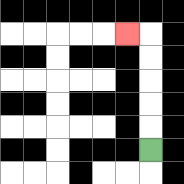{'start': '[6, 6]', 'end': '[5, 1]', 'path_directions': 'U,U,U,U,U,L', 'path_coordinates': '[[6, 6], [6, 5], [6, 4], [6, 3], [6, 2], [6, 1], [5, 1]]'}